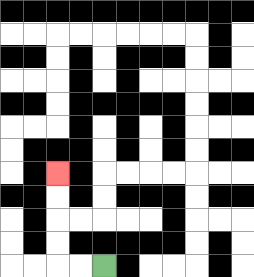{'start': '[4, 11]', 'end': '[2, 7]', 'path_directions': 'L,L,U,U,U,U', 'path_coordinates': '[[4, 11], [3, 11], [2, 11], [2, 10], [2, 9], [2, 8], [2, 7]]'}